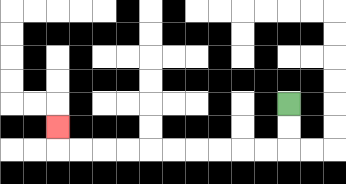{'start': '[12, 4]', 'end': '[2, 5]', 'path_directions': 'D,D,L,L,L,L,L,L,L,L,L,L,U', 'path_coordinates': '[[12, 4], [12, 5], [12, 6], [11, 6], [10, 6], [9, 6], [8, 6], [7, 6], [6, 6], [5, 6], [4, 6], [3, 6], [2, 6], [2, 5]]'}